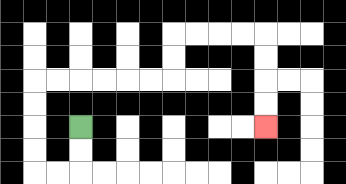{'start': '[3, 5]', 'end': '[11, 5]', 'path_directions': 'D,D,L,L,U,U,U,U,R,R,R,R,R,R,U,U,R,R,R,R,D,D,D,D', 'path_coordinates': '[[3, 5], [3, 6], [3, 7], [2, 7], [1, 7], [1, 6], [1, 5], [1, 4], [1, 3], [2, 3], [3, 3], [4, 3], [5, 3], [6, 3], [7, 3], [7, 2], [7, 1], [8, 1], [9, 1], [10, 1], [11, 1], [11, 2], [11, 3], [11, 4], [11, 5]]'}